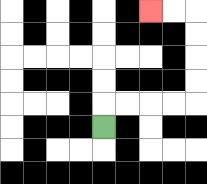{'start': '[4, 5]', 'end': '[6, 0]', 'path_directions': 'U,R,R,R,R,U,U,U,U,L,L', 'path_coordinates': '[[4, 5], [4, 4], [5, 4], [6, 4], [7, 4], [8, 4], [8, 3], [8, 2], [8, 1], [8, 0], [7, 0], [6, 0]]'}